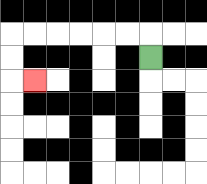{'start': '[6, 2]', 'end': '[1, 3]', 'path_directions': 'U,L,L,L,L,L,L,D,D,R', 'path_coordinates': '[[6, 2], [6, 1], [5, 1], [4, 1], [3, 1], [2, 1], [1, 1], [0, 1], [0, 2], [0, 3], [1, 3]]'}